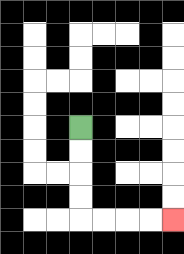{'start': '[3, 5]', 'end': '[7, 9]', 'path_directions': 'D,D,D,D,R,R,R,R', 'path_coordinates': '[[3, 5], [3, 6], [3, 7], [3, 8], [3, 9], [4, 9], [5, 9], [6, 9], [7, 9]]'}